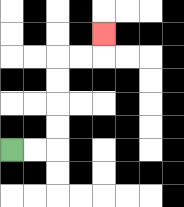{'start': '[0, 6]', 'end': '[4, 1]', 'path_directions': 'R,R,U,U,U,U,R,R,U', 'path_coordinates': '[[0, 6], [1, 6], [2, 6], [2, 5], [2, 4], [2, 3], [2, 2], [3, 2], [4, 2], [4, 1]]'}